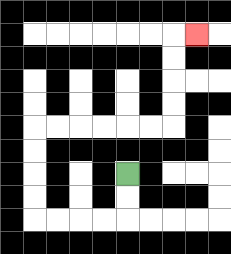{'start': '[5, 7]', 'end': '[8, 1]', 'path_directions': 'D,D,L,L,L,L,U,U,U,U,R,R,R,R,R,R,U,U,U,U,R', 'path_coordinates': '[[5, 7], [5, 8], [5, 9], [4, 9], [3, 9], [2, 9], [1, 9], [1, 8], [1, 7], [1, 6], [1, 5], [2, 5], [3, 5], [4, 5], [5, 5], [6, 5], [7, 5], [7, 4], [7, 3], [7, 2], [7, 1], [8, 1]]'}